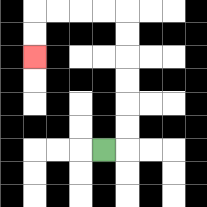{'start': '[4, 6]', 'end': '[1, 2]', 'path_directions': 'R,U,U,U,U,U,U,L,L,L,L,D,D', 'path_coordinates': '[[4, 6], [5, 6], [5, 5], [5, 4], [5, 3], [5, 2], [5, 1], [5, 0], [4, 0], [3, 0], [2, 0], [1, 0], [1, 1], [1, 2]]'}